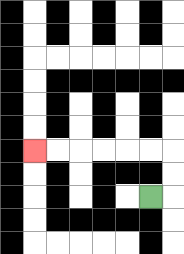{'start': '[6, 8]', 'end': '[1, 6]', 'path_directions': 'R,U,U,L,L,L,L,L,L', 'path_coordinates': '[[6, 8], [7, 8], [7, 7], [7, 6], [6, 6], [5, 6], [4, 6], [3, 6], [2, 6], [1, 6]]'}